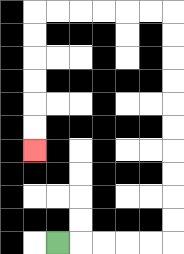{'start': '[2, 10]', 'end': '[1, 6]', 'path_directions': 'R,R,R,R,R,U,U,U,U,U,U,U,U,U,U,L,L,L,L,L,L,D,D,D,D,D,D', 'path_coordinates': '[[2, 10], [3, 10], [4, 10], [5, 10], [6, 10], [7, 10], [7, 9], [7, 8], [7, 7], [7, 6], [7, 5], [7, 4], [7, 3], [7, 2], [7, 1], [7, 0], [6, 0], [5, 0], [4, 0], [3, 0], [2, 0], [1, 0], [1, 1], [1, 2], [1, 3], [1, 4], [1, 5], [1, 6]]'}